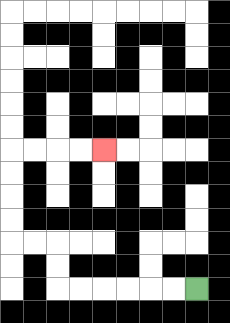{'start': '[8, 12]', 'end': '[4, 6]', 'path_directions': 'L,L,L,L,L,L,U,U,L,L,U,U,U,U,R,R,R,R', 'path_coordinates': '[[8, 12], [7, 12], [6, 12], [5, 12], [4, 12], [3, 12], [2, 12], [2, 11], [2, 10], [1, 10], [0, 10], [0, 9], [0, 8], [0, 7], [0, 6], [1, 6], [2, 6], [3, 6], [4, 6]]'}